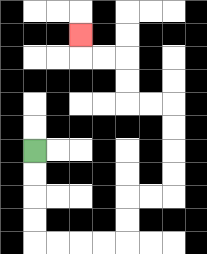{'start': '[1, 6]', 'end': '[3, 1]', 'path_directions': 'D,D,D,D,R,R,R,R,U,U,R,R,U,U,U,U,L,L,U,U,L,L,U', 'path_coordinates': '[[1, 6], [1, 7], [1, 8], [1, 9], [1, 10], [2, 10], [3, 10], [4, 10], [5, 10], [5, 9], [5, 8], [6, 8], [7, 8], [7, 7], [7, 6], [7, 5], [7, 4], [6, 4], [5, 4], [5, 3], [5, 2], [4, 2], [3, 2], [3, 1]]'}